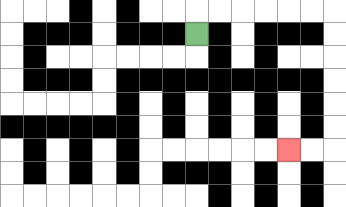{'start': '[8, 1]', 'end': '[12, 6]', 'path_directions': 'U,R,R,R,R,R,R,D,D,D,D,D,D,L,L', 'path_coordinates': '[[8, 1], [8, 0], [9, 0], [10, 0], [11, 0], [12, 0], [13, 0], [14, 0], [14, 1], [14, 2], [14, 3], [14, 4], [14, 5], [14, 6], [13, 6], [12, 6]]'}